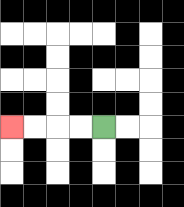{'start': '[4, 5]', 'end': '[0, 5]', 'path_directions': 'L,L,L,L', 'path_coordinates': '[[4, 5], [3, 5], [2, 5], [1, 5], [0, 5]]'}